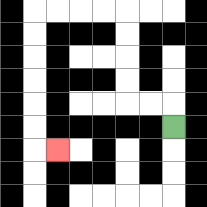{'start': '[7, 5]', 'end': '[2, 6]', 'path_directions': 'U,L,L,U,U,U,U,L,L,L,L,D,D,D,D,D,D,R', 'path_coordinates': '[[7, 5], [7, 4], [6, 4], [5, 4], [5, 3], [5, 2], [5, 1], [5, 0], [4, 0], [3, 0], [2, 0], [1, 0], [1, 1], [1, 2], [1, 3], [1, 4], [1, 5], [1, 6], [2, 6]]'}